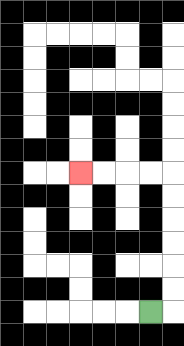{'start': '[6, 13]', 'end': '[3, 7]', 'path_directions': 'R,U,U,U,U,U,U,L,L,L,L', 'path_coordinates': '[[6, 13], [7, 13], [7, 12], [7, 11], [7, 10], [7, 9], [7, 8], [7, 7], [6, 7], [5, 7], [4, 7], [3, 7]]'}